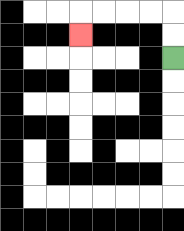{'start': '[7, 2]', 'end': '[3, 1]', 'path_directions': 'U,U,L,L,L,L,D', 'path_coordinates': '[[7, 2], [7, 1], [7, 0], [6, 0], [5, 0], [4, 0], [3, 0], [3, 1]]'}